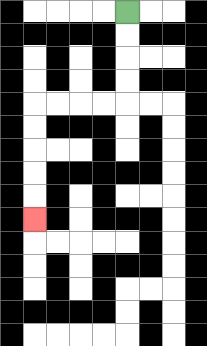{'start': '[5, 0]', 'end': '[1, 9]', 'path_directions': 'D,D,D,D,L,L,L,L,D,D,D,D,D', 'path_coordinates': '[[5, 0], [5, 1], [5, 2], [5, 3], [5, 4], [4, 4], [3, 4], [2, 4], [1, 4], [1, 5], [1, 6], [1, 7], [1, 8], [1, 9]]'}